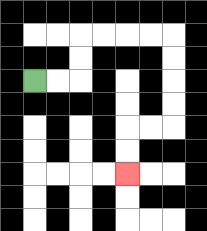{'start': '[1, 3]', 'end': '[5, 7]', 'path_directions': 'R,R,U,U,R,R,R,R,D,D,D,D,L,L,D,D', 'path_coordinates': '[[1, 3], [2, 3], [3, 3], [3, 2], [3, 1], [4, 1], [5, 1], [6, 1], [7, 1], [7, 2], [7, 3], [7, 4], [7, 5], [6, 5], [5, 5], [5, 6], [5, 7]]'}